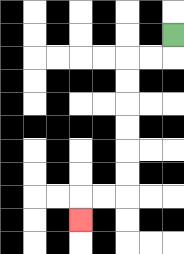{'start': '[7, 1]', 'end': '[3, 9]', 'path_directions': 'D,L,L,D,D,D,D,D,D,L,L,D', 'path_coordinates': '[[7, 1], [7, 2], [6, 2], [5, 2], [5, 3], [5, 4], [5, 5], [5, 6], [5, 7], [5, 8], [4, 8], [3, 8], [3, 9]]'}